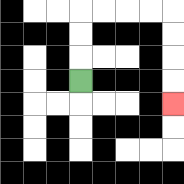{'start': '[3, 3]', 'end': '[7, 4]', 'path_directions': 'U,U,U,R,R,R,R,D,D,D,D', 'path_coordinates': '[[3, 3], [3, 2], [3, 1], [3, 0], [4, 0], [5, 0], [6, 0], [7, 0], [7, 1], [7, 2], [7, 3], [7, 4]]'}